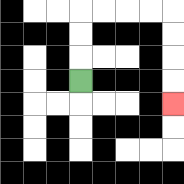{'start': '[3, 3]', 'end': '[7, 4]', 'path_directions': 'U,U,U,R,R,R,R,D,D,D,D', 'path_coordinates': '[[3, 3], [3, 2], [3, 1], [3, 0], [4, 0], [5, 0], [6, 0], [7, 0], [7, 1], [7, 2], [7, 3], [7, 4]]'}